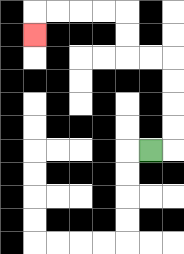{'start': '[6, 6]', 'end': '[1, 1]', 'path_directions': 'R,U,U,U,U,L,L,U,U,L,L,L,L,D', 'path_coordinates': '[[6, 6], [7, 6], [7, 5], [7, 4], [7, 3], [7, 2], [6, 2], [5, 2], [5, 1], [5, 0], [4, 0], [3, 0], [2, 0], [1, 0], [1, 1]]'}